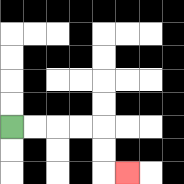{'start': '[0, 5]', 'end': '[5, 7]', 'path_directions': 'R,R,R,R,D,D,R', 'path_coordinates': '[[0, 5], [1, 5], [2, 5], [3, 5], [4, 5], [4, 6], [4, 7], [5, 7]]'}